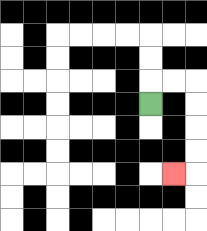{'start': '[6, 4]', 'end': '[7, 7]', 'path_directions': 'U,R,R,D,D,D,D,L', 'path_coordinates': '[[6, 4], [6, 3], [7, 3], [8, 3], [8, 4], [8, 5], [8, 6], [8, 7], [7, 7]]'}